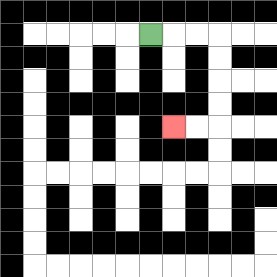{'start': '[6, 1]', 'end': '[7, 5]', 'path_directions': 'R,R,R,D,D,D,D,L,L', 'path_coordinates': '[[6, 1], [7, 1], [8, 1], [9, 1], [9, 2], [9, 3], [9, 4], [9, 5], [8, 5], [7, 5]]'}